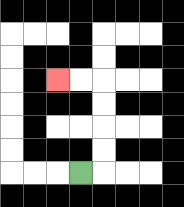{'start': '[3, 7]', 'end': '[2, 3]', 'path_directions': 'R,U,U,U,U,L,L', 'path_coordinates': '[[3, 7], [4, 7], [4, 6], [4, 5], [4, 4], [4, 3], [3, 3], [2, 3]]'}